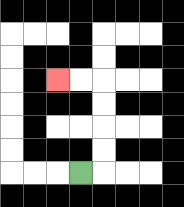{'start': '[3, 7]', 'end': '[2, 3]', 'path_directions': 'R,U,U,U,U,L,L', 'path_coordinates': '[[3, 7], [4, 7], [4, 6], [4, 5], [4, 4], [4, 3], [3, 3], [2, 3]]'}